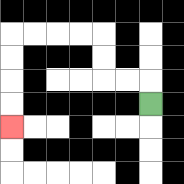{'start': '[6, 4]', 'end': '[0, 5]', 'path_directions': 'U,L,L,U,U,L,L,L,L,D,D,D,D', 'path_coordinates': '[[6, 4], [6, 3], [5, 3], [4, 3], [4, 2], [4, 1], [3, 1], [2, 1], [1, 1], [0, 1], [0, 2], [0, 3], [0, 4], [0, 5]]'}